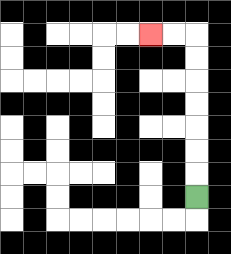{'start': '[8, 8]', 'end': '[6, 1]', 'path_directions': 'U,U,U,U,U,U,U,L,L', 'path_coordinates': '[[8, 8], [8, 7], [8, 6], [8, 5], [8, 4], [8, 3], [8, 2], [8, 1], [7, 1], [6, 1]]'}